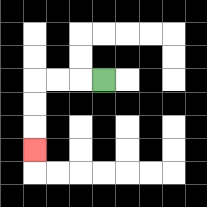{'start': '[4, 3]', 'end': '[1, 6]', 'path_directions': 'L,L,L,D,D,D', 'path_coordinates': '[[4, 3], [3, 3], [2, 3], [1, 3], [1, 4], [1, 5], [1, 6]]'}